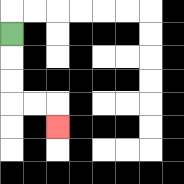{'start': '[0, 1]', 'end': '[2, 5]', 'path_directions': 'D,D,D,R,R,D', 'path_coordinates': '[[0, 1], [0, 2], [0, 3], [0, 4], [1, 4], [2, 4], [2, 5]]'}